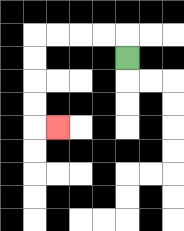{'start': '[5, 2]', 'end': '[2, 5]', 'path_directions': 'U,L,L,L,L,D,D,D,D,R', 'path_coordinates': '[[5, 2], [5, 1], [4, 1], [3, 1], [2, 1], [1, 1], [1, 2], [1, 3], [1, 4], [1, 5], [2, 5]]'}